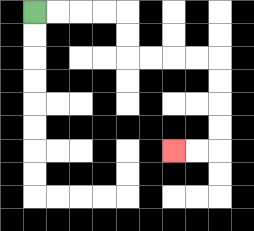{'start': '[1, 0]', 'end': '[7, 6]', 'path_directions': 'R,R,R,R,D,D,R,R,R,R,D,D,D,D,L,L', 'path_coordinates': '[[1, 0], [2, 0], [3, 0], [4, 0], [5, 0], [5, 1], [5, 2], [6, 2], [7, 2], [8, 2], [9, 2], [9, 3], [9, 4], [9, 5], [9, 6], [8, 6], [7, 6]]'}